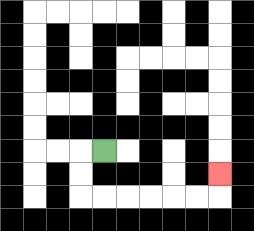{'start': '[4, 6]', 'end': '[9, 7]', 'path_directions': 'L,D,D,R,R,R,R,R,R,U', 'path_coordinates': '[[4, 6], [3, 6], [3, 7], [3, 8], [4, 8], [5, 8], [6, 8], [7, 8], [8, 8], [9, 8], [9, 7]]'}